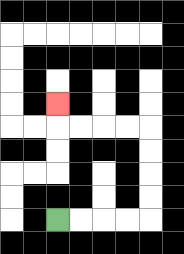{'start': '[2, 9]', 'end': '[2, 4]', 'path_directions': 'R,R,R,R,U,U,U,U,L,L,L,L,U', 'path_coordinates': '[[2, 9], [3, 9], [4, 9], [5, 9], [6, 9], [6, 8], [6, 7], [6, 6], [6, 5], [5, 5], [4, 5], [3, 5], [2, 5], [2, 4]]'}